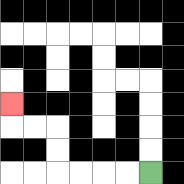{'start': '[6, 7]', 'end': '[0, 4]', 'path_directions': 'L,L,L,L,U,U,L,L,U', 'path_coordinates': '[[6, 7], [5, 7], [4, 7], [3, 7], [2, 7], [2, 6], [2, 5], [1, 5], [0, 5], [0, 4]]'}